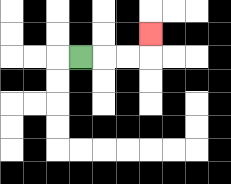{'start': '[3, 2]', 'end': '[6, 1]', 'path_directions': 'R,R,R,U', 'path_coordinates': '[[3, 2], [4, 2], [5, 2], [6, 2], [6, 1]]'}